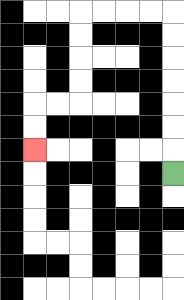{'start': '[7, 7]', 'end': '[1, 6]', 'path_directions': 'U,U,U,U,U,U,U,L,L,L,L,D,D,D,D,L,L,D,D', 'path_coordinates': '[[7, 7], [7, 6], [7, 5], [7, 4], [7, 3], [7, 2], [7, 1], [7, 0], [6, 0], [5, 0], [4, 0], [3, 0], [3, 1], [3, 2], [3, 3], [3, 4], [2, 4], [1, 4], [1, 5], [1, 6]]'}